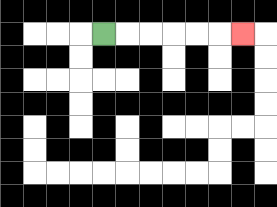{'start': '[4, 1]', 'end': '[10, 1]', 'path_directions': 'R,R,R,R,R,R', 'path_coordinates': '[[4, 1], [5, 1], [6, 1], [7, 1], [8, 1], [9, 1], [10, 1]]'}